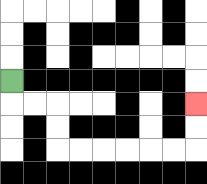{'start': '[0, 3]', 'end': '[8, 4]', 'path_directions': 'D,R,R,D,D,R,R,R,R,R,R,U,U', 'path_coordinates': '[[0, 3], [0, 4], [1, 4], [2, 4], [2, 5], [2, 6], [3, 6], [4, 6], [5, 6], [6, 6], [7, 6], [8, 6], [8, 5], [8, 4]]'}